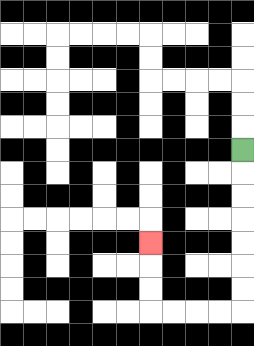{'start': '[10, 6]', 'end': '[6, 10]', 'path_directions': 'D,D,D,D,D,D,D,L,L,L,L,U,U,U', 'path_coordinates': '[[10, 6], [10, 7], [10, 8], [10, 9], [10, 10], [10, 11], [10, 12], [10, 13], [9, 13], [8, 13], [7, 13], [6, 13], [6, 12], [6, 11], [6, 10]]'}